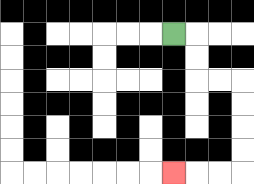{'start': '[7, 1]', 'end': '[7, 7]', 'path_directions': 'R,D,D,R,R,D,D,D,D,L,L,L', 'path_coordinates': '[[7, 1], [8, 1], [8, 2], [8, 3], [9, 3], [10, 3], [10, 4], [10, 5], [10, 6], [10, 7], [9, 7], [8, 7], [7, 7]]'}